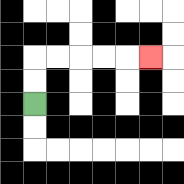{'start': '[1, 4]', 'end': '[6, 2]', 'path_directions': 'U,U,R,R,R,R,R', 'path_coordinates': '[[1, 4], [1, 3], [1, 2], [2, 2], [3, 2], [4, 2], [5, 2], [6, 2]]'}